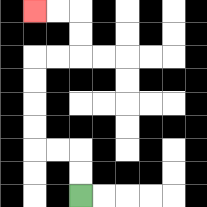{'start': '[3, 8]', 'end': '[1, 0]', 'path_directions': 'U,U,L,L,U,U,U,U,R,R,U,U,L,L', 'path_coordinates': '[[3, 8], [3, 7], [3, 6], [2, 6], [1, 6], [1, 5], [1, 4], [1, 3], [1, 2], [2, 2], [3, 2], [3, 1], [3, 0], [2, 0], [1, 0]]'}